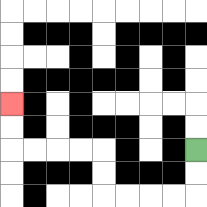{'start': '[8, 6]', 'end': '[0, 4]', 'path_directions': 'D,D,L,L,L,L,U,U,L,L,L,L,U,U', 'path_coordinates': '[[8, 6], [8, 7], [8, 8], [7, 8], [6, 8], [5, 8], [4, 8], [4, 7], [4, 6], [3, 6], [2, 6], [1, 6], [0, 6], [0, 5], [0, 4]]'}